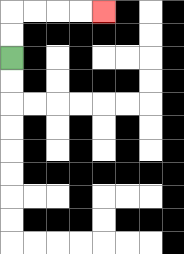{'start': '[0, 2]', 'end': '[4, 0]', 'path_directions': 'U,U,R,R,R,R', 'path_coordinates': '[[0, 2], [0, 1], [0, 0], [1, 0], [2, 0], [3, 0], [4, 0]]'}